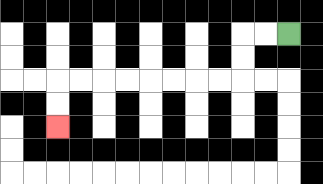{'start': '[12, 1]', 'end': '[2, 5]', 'path_directions': 'L,L,D,D,L,L,L,L,L,L,L,L,D,D', 'path_coordinates': '[[12, 1], [11, 1], [10, 1], [10, 2], [10, 3], [9, 3], [8, 3], [7, 3], [6, 3], [5, 3], [4, 3], [3, 3], [2, 3], [2, 4], [2, 5]]'}